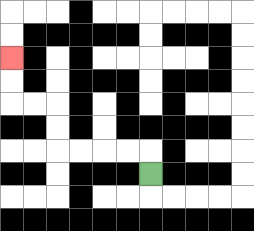{'start': '[6, 7]', 'end': '[0, 2]', 'path_directions': 'U,L,L,L,L,U,U,L,L,U,U', 'path_coordinates': '[[6, 7], [6, 6], [5, 6], [4, 6], [3, 6], [2, 6], [2, 5], [2, 4], [1, 4], [0, 4], [0, 3], [0, 2]]'}